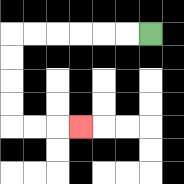{'start': '[6, 1]', 'end': '[3, 5]', 'path_directions': 'L,L,L,L,L,L,D,D,D,D,R,R,R', 'path_coordinates': '[[6, 1], [5, 1], [4, 1], [3, 1], [2, 1], [1, 1], [0, 1], [0, 2], [0, 3], [0, 4], [0, 5], [1, 5], [2, 5], [3, 5]]'}